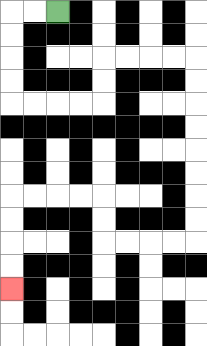{'start': '[2, 0]', 'end': '[0, 12]', 'path_directions': 'L,L,D,D,D,D,R,R,R,R,U,U,R,R,R,R,D,D,D,D,D,D,D,D,L,L,L,L,U,U,L,L,L,L,D,D,D,D', 'path_coordinates': '[[2, 0], [1, 0], [0, 0], [0, 1], [0, 2], [0, 3], [0, 4], [1, 4], [2, 4], [3, 4], [4, 4], [4, 3], [4, 2], [5, 2], [6, 2], [7, 2], [8, 2], [8, 3], [8, 4], [8, 5], [8, 6], [8, 7], [8, 8], [8, 9], [8, 10], [7, 10], [6, 10], [5, 10], [4, 10], [4, 9], [4, 8], [3, 8], [2, 8], [1, 8], [0, 8], [0, 9], [0, 10], [0, 11], [0, 12]]'}